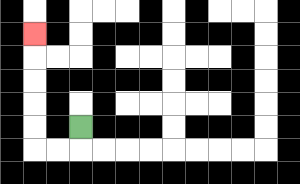{'start': '[3, 5]', 'end': '[1, 1]', 'path_directions': 'D,L,L,U,U,U,U,U', 'path_coordinates': '[[3, 5], [3, 6], [2, 6], [1, 6], [1, 5], [1, 4], [1, 3], [1, 2], [1, 1]]'}